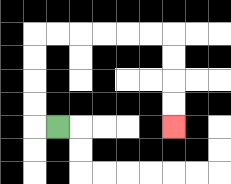{'start': '[2, 5]', 'end': '[7, 5]', 'path_directions': 'L,U,U,U,U,R,R,R,R,R,R,D,D,D,D', 'path_coordinates': '[[2, 5], [1, 5], [1, 4], [1, 3], [1, 2], [1, 1], [2, 1], [3, 1], [4, 1], [5, 1], [6, 1], [7, 1], [7, 2], [7, 3], [7, 4], [7, 5]]'}